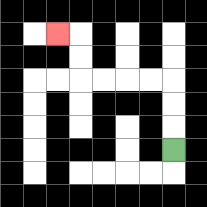{'start': '[7, 6]', 'end': '[2, 1]', 'path_directions': 'U,U,U,L,L,L,L,U,U,L', 'path_coordinates': '[[7, 6], [7, 5], [7, 4], [7, 3], [6, 3], [5, 3], [4, 3], [3, 3], [3, 2], [3, 1], [2, 1]]'}